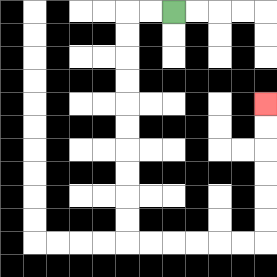{'start': '[7, 0]', 'end': '[11, 4]', 'path_directions': 'L,L,D,D,D,D,D,D,D,D,D,D,R,R,R,R,R,R,U,U,U,U,U,U', 'path_coordinates': '[[7, 0], [6, 0], [5, 0], [5, 1], [5, 2], [5, 3], [5, 4], [5, 5], [5, 6], [5, 7], [5, 8], [5, 9], [5, 10], [6, 10], [7, 10], [8, 10], [9, 10], [10, 10], [11, 10], [11, 9], [11, 8], [11, 7], [11, 6], [11, 5], [11, 4]]'}